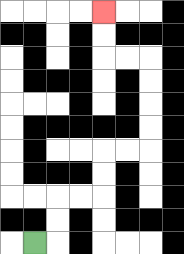{'start': '[1, 10]', 'end': '[4, 0]', 'path_directions': 'R,U,U,R,R,U,U,R,R,U,U,U,U,L,L,U,U', 'path_coordinates': '[[1, 10], [2, 10], [2, 9], [2, 8], [3, 8], [4, 8], [4, 7], [4, 6], [5, 6], [6, 6], [6, 5], [6, 4], [6, 3], [6, 2], [5, 2], [4, 2], [4, 1], [4, 0]]'}